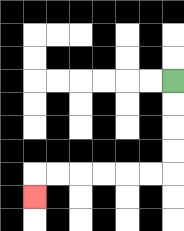{'start': '[7, 3]', 'end': '[1, 8]', 'path_directions': 'D,D,D,D,L,L,L,L,L,L,D', 'path_coordinates': '[[7, 3], [7, 4], [7, 5], [7, 6], [7, 7], [6, 7], [5, 7], [4, 7], [3, 7], [2, 7], [1, 7], [1, 8]]'}